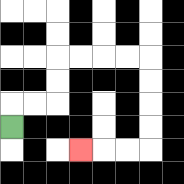{'start': '[0, 5]', 'end': '[3, 6]', 'path_directions': 'U,R,R,U,U,R,R,R,R,D,D,D,D,L,L,L', 'path_coordinates': '[[0, 5], [0, 4], [1, 4], [2, 4], [2, 3], [2, 2], [3, 2], [4, 2], [5, 2], [6, 2], [6, 3], [6, 4], [6, 5], [6, 6], [5, 6], [4, 6], [3, 6]]'}